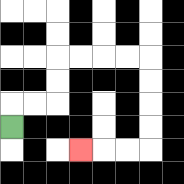{'start': '[0, 5]', 'end': '[3, 6]', 'path_directions': 'U,R,R,U,U,R,R,R,R,D,D,D,D,L,L,L', 'path_coordinates': '[[0, 5], [0, 4], [1, 4], [2, 4], [2, 3], [2, 2], [3, 2], [4, 2], [5, 2], [6, 2], [6, 3], [6, 4], [6, 5], [6, 6], [5, 6], [4, 6], [3, 6]]'}